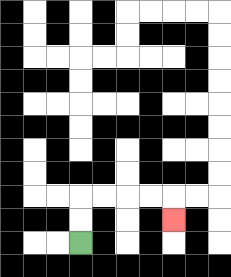{'start': '[3, 10]', 'end': '[7, 9]', 'path_directions': 'U,U,R,R,R,R,D', 'path_coordinates': '[[3, 10], [3, 9], [3, 8], [4, 8], [5, 8], [6, 8], [7, 8], [7, 9]]'}